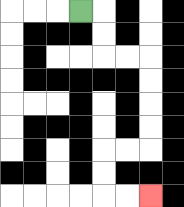{'start': '[3, 0]', 'end': '[6, 8]', 'path_directions': 'R,D,D,R,R,D,D,D,D,L,L,D,D,R,R', 'path_coordinates': '[[3, 0], [4, 0], [4, 1], [4, 2], [5, 2], [6, 2], [6, 3], [6, 4], [6, 5], [6, 6], [5, 6], [4, 6], [4, 7], [4, 8], [5, 8], [6, 8]]'}